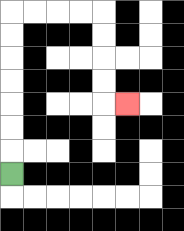{'start': '[0, 7]', 'end': '[5, 4]', 'path_directions': 'U,U,U,U,U,U,U,R,R,R,R,D,D,D,D,R', 'path_coordinates': '[[0, 7], [0, 6], [0, 5], [0, 4], [0, 3], [0, 2], [0, 1], [0, 0], [1, 0], [2, 0], [3, 0], [4, 0], [4, 1], [4, 2], [4, 3], [4, 4], [5, 4]]'}